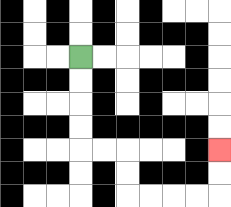{'start': '[3, 2]', 'end': '[9, 6]', 'path_directions': 'D,D,D,D,R,R,D,D,R,R,R,R,U,U', 'path_coordinates': '[[3, 2], [3, 3], [3, 4], [3, 5], [3, 6], [4, 6], [5, 6], [5, 7], [5, 8], [6, 8], [7, 8], [8, 8], [9, 8], [9, 7], [9, 6]]'}